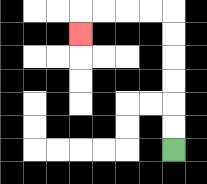{'start': '[7, 6]', 'end': '[3, 1]', 'path_directions': 'U,U,U,U,U,U,L,L,L,L,D', 'path_coordinates': '[[7, 6], [7, 5], [7, 4], [7, 3], [7, 2], [7, 1], [7, 0], [6, 0], [5, 0], [4, 0], [3, 0], [3, 1]]'}